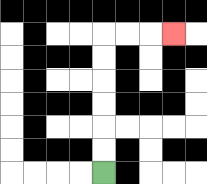{'start': '[4, 7]', 'end': '[7, 1]', 'path_directions': 'U,U,U,U,U,U,R,R,R', 'path_coordinates': '[[4, 7], [4, 6], [4, 5], [4, 4], [4, 3], [4, 2], [4, 1], [5, 1], [6, 1], [7, 1]]'}